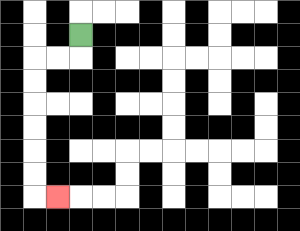{'start': '[3, 1]', 'end': '[2, 8]', 'path_directions': 'D,L,L,D,D,D,D,D,D,R', 'path_coordinates': '[[3, 1], [3, 2], [2, 2], [1, 2], [1, 3], [1, 4], [1, 5], [1, 6], [1, 7], [1, 8], [2, 8]]'}